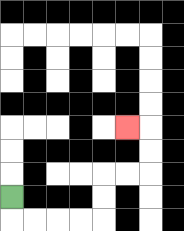{'start': '[0, 8]', 'end': '[5, 5]', 'path_directions': 'D,R,R,R,R,U,U,R,R,U,U,L', 'path_coordinates': '[[0, 8], [0, 9], [1, 9], [2, 9], [3, 9], [4, 9], [4, 8], [4, 7], [5, 7], [6, 7], [6, 6], [6, 5], [5, 5]]'}